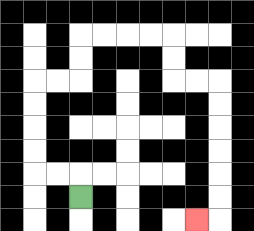{'start': '[3, 8]', 'end': '[8, 9]', 'path_directions': 'U,L,L,U,U,U,U,R,R,U,U,R,R,R,R,D,D,R,R,D,D,D,D,D,D,L', 'path_coordinates': '[[3, 8], [3, 7], [2, 7], [1, 7], [1, 6], [1, 5], [1, 4], [1, 3], [2, 3], [3, 3], [3, 2], [3, 1], [4, 1], [5, 1], [6, 1], [7, 1], [7, 2], [7, 3], [8, 3], [9, 3], [9, 4], [9, 5], [9, 6], [9, 7], [9, 8], [9, 9], [8, 9]]'}